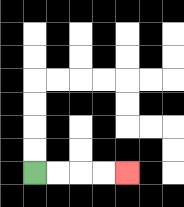{'start': '[1, 7]', 'end': '[5, 7]', 'path_directions': 'R,R,R,R', 'path_coordinates': '[[1, 7], [2, 7], [3, 7], [4, 7], [5, 7]]'}